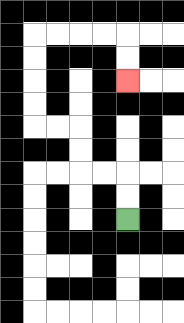{'start': '[5, 9]', 'end': '[5, 3]', 'path_directions': 'U,U,L,L,U,U,L,L,U,U,U,U,R,R,R,R,D,D', 'path_coordinates': '[[5, 9], [5, 8], [5, 7], [4, 7], [3, 7], [3, 6], [3, 5], [2, 5], [1, 5], [1, 4], [1, 3], [1, 2], [1, 1], [2, 1], [3, 1], [4, 1], [5, 1], [5, 2], [5, 3]]'}